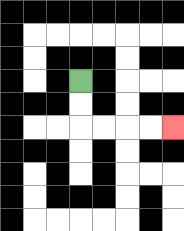{'start': '[3, 3]', 'end': '[7, 5]', 'path_directions': 'D,D,R,R,R,R', 'path_coordinates': '[[3, 3], [3, 4], [3, 5], [4, 5], [5, 5], [6, 5], [7, 5]]'}